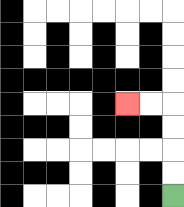{'start': '[7, 8]', 'end': '[5, 4]', 'path_directions': 'U,U,U,U,L,L', 'path_coordinates': '[[7, 8], [7, 7], [7, 6], [7, 5], [7, 4], [6, 4], [5, 4]]'}